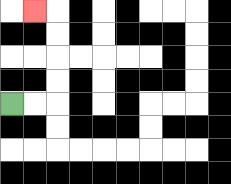{'start': '[0, 4]', 'end': '[1, 0]', 'path_directions': 'R,R,U,U,U,U,L', 'path_coordinates': '[[0, 4], [1, 4], [2, 4], [2, 3], [2, 2], [2, 1], [2, 0], [1, 0]]'}